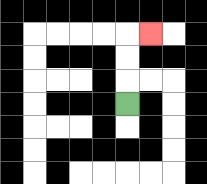{'start': '[5, 4]', 'end': '[6, 1]', 'path_directions': 'U,U,U,R', 'path_coordinates': '[[5, 4], [5, 3], [5, 2], [5, 1], [6, 1]]'}